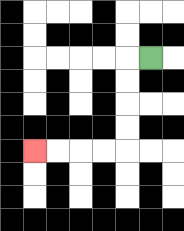{'start': '[6, 2]', 'end': '[1, 6]', 'path_directions': 'L,D,D,D,D,L,L,L,L', 'path_coordinates': '[[6, 2], [5, 2], [5, 3], [5, 4], [5, 5], [5, 6], [4, 6], [3, 6], [2, 6], [1, 6]]'}